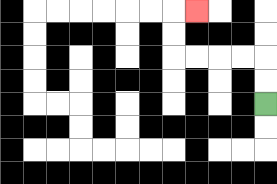{'start': '[11, 4]', 'end': '[8, 0]', 'path_directions': 'U,U,L,L,L,L,U,U,R', 'path_coordinates': '[[11, 4], [11, 3], [11, 2], [10, 2], [9, 2], [8, 2], [7, 2], [7, 1], [7, 0], [8, 0]]'}